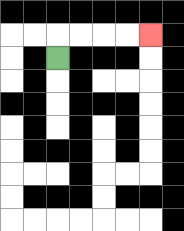{'start': '[2, 2]', 'end': '[6, 1]', 'path_directions': 'U,R,R,R,R', 'path_coordinates': '[[2, 2], [2, 1], [3, 1], [4, 1], [5, 1], [6, 1]]'}